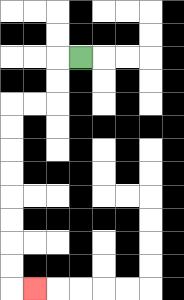{'start': '[3, 2]', 'end': '[1, 12]', 'path_directions': 'L,D,D,L,L,D,D,D,D,D,D,D,D,R', 'path_coordinates': '[[3, 2], [2, 2], [2, 3], [2, 4], [1, 4], [0, 4], [0, 5], [0, 6], [0, 7], [0, 8], [0, 9], [0, 10], [0, 11], [0, 12], [1, 12]]'}